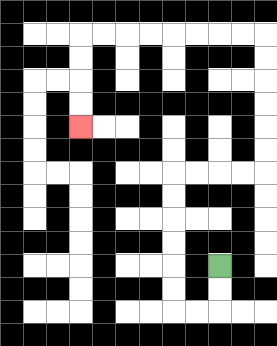{'start': '[9, 11]', 'end': '[3, 5]', 'path_directions': 'D,D,L,L,U,U,U,U,U,U,R,R,R,R,U,U,U,U,U,U,L,L,L,L,L,L,L,L,D,D,D,D', 'path_coordinates': '[[9, 11], [9, 12], [9, 13], [8, 13], [7, 13], [7, 12], [7, 11], [7, 10], [7, 9], [7, 8], [7, 7], [8, 7], [9, 7], [10, 7], [11, 7], [11, 6], [11, 5], [11, 4], [11, 3], [11, 2], [11, 1], [10, 1], [9, 1], [8, 1], [7, 1], [6, 1], [5, 1], [4, 1], [3, 1], [3, 2], [3, 3], [3, 4], [3, 5]]'}